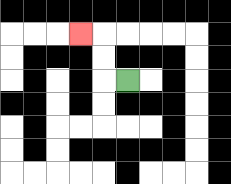{'start': '[5, 3]', 'end': '[3, 1]', 'path_directions': 'L,U,U,L', 'path_coordinates': '[[5, 3], [4, 3], [4, 2], [4, 1], [3, 1]]'}